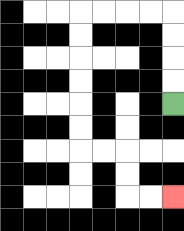{'start': '[7, 4]', 'end': '[7, 8]', 'path_directions': 'U,U,U,U,L,L,L,L,D,D,D,D,D,D,R,R,D,D,R,R', 'path_coordinates': '[[7, 4], [7, 3], [7, 2], [7, 1], [7, 0], [6, 0], [5, 0], [4, 0], [3, 0], [3, 1], [3, 2], [3, 3], [3, 4], [3, 5], [3, 6], [4, 6], [5, 6], [5, 7], [5, 8], [6, 8], [7, 8]]'}